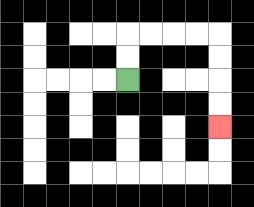{'start': '[5, 3]', 'end': '[9, 5]', 'path_directions': 'U,U,R,R,R,R,D,D,D,D', 'path_coordinates': '[[5, 3], [5, 2], [5, 1], [6, 1], [7, 1], [8, 1], [9, 1], [9, 2], [9, 3], [9, 4], [9, 5]]'}